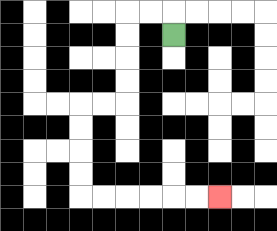{'start': '[7, 1]', 'end': '[9, 8]', 'path_directions': 'U,L,L,D,D,D,D,L,L,D,D,D,D,R,R,R,R,R,R', 'path_coordinates': '[[7, 1], [7, 0], [6, 0], [5, 0], [5, 1], [5, 2], [5, 3], [5, 4], [4, 4], [3, 4], [3, 5], [3, 6], [3, 7], [3, 8], [4, 8], [5, 8], [6, 8], [7, 8], [8, 8], [9, 8]]'}